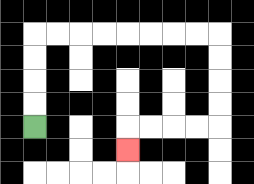{'start': '[1, 5]', 'end': '[5, 6]', 'path_directions': 'U,U,U,U,R,R,R,R,R,R,R,R,D,D,D,D,L,L,L,L,D', 'path_coordinates': '[[1, 5], [1, 4], [1, 3], [1, 2], [1, 1], [2, 1], [3, 1], [4, 1], [5, 1], [6, 1], [7, 1], [8, 1], [9, 1], [9, 2], [9, 3], [9, 4], [9, 5], [8, 5], [7, 5], [6, 5], [5, 5], [5, 6]]'}